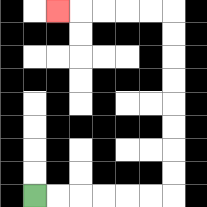{'start': '[1, 8]', 'end': '[2, 0]', 'path_directions': 'R,R,R,R,R,R,U,U,U,U,U,U,U,U,L,L,L,L,L', 'path_coordinates': '[[1, 8], [2, 8], [3, 8], [4, 8], [5, 8], [6, 8], [7, 8], [7, 7], [7, 6], [7, 5], [7, 4], [7, 3], [7, 2], [7, 1], [7, 0], [6, 0], [5, 0], [4, 0], [3, 0], [2, 0]]'}